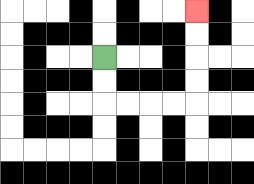{'start': '[4, 2]', 'end': '[8, 0]', 'path_directions': 'D,D,R,R,R,R,U,U,U,U', 'path_coordinates': '[[4, 2], [4, 3], [4, 4], [5, 4], [6, 4], [7, 4], [8, 4], [8, 3], [8, 2], [8, 1], [8, 0]]'}